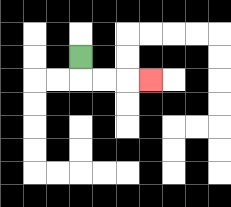{'start': '[3, 2]', 'end': '[6, 3]', 'path_directions': 'D,R,R,R', 'path_coordinates': '[[3, 2], [3, 3], [4, 3], [5, 3], [6, 3]]'}